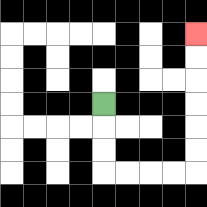{'start': '[4, 4]', 'end': '[8, 1]', 'path_directions': 'D,D,D,R,R,R,R,U,U,U,U,U,U', 'path_coordinates': '[[4, 4], [4, 5], [4, 6], [4, 7], [5, 7], [6, 7], [7, 7], [8, 7], [8, 6], [8, 5], [8, 4], [8, 3], [8, 2], [8, 1]]'}